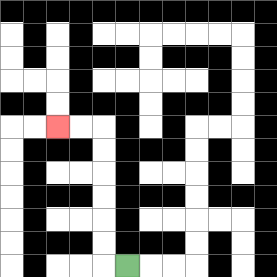{'start': '[5, 11]', 'end': '[2, 5]', 'path_directions': 'L,U,U,U,U,U,U,L,L', 'path_coordinates': '[[5, 11], [4, 11], [4, 10], [4, 9], [4, 8], [4, 7], [4, 6], [4, 5], [3, 5], [2, 5]]'}